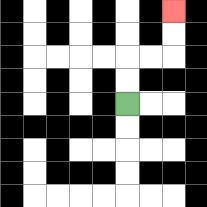{'start': '[5, 4]', 'end': '[7, 0]', 'path_directions': 'U,U,R,R,U,U', 'path_coordinates': '[[5, 4], [5, 3], [5, 2], [6, 2], [7, 2], [7, 1], [7, 0]]'}